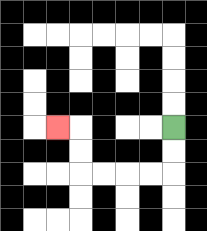{'start': '[7, 5]', 'end': '[2, 5]', 'path_directions': 'D,D,L,L,L,L,U,U,L', 'path_coordinates': '[[7, 5], [7, 6], [7, 7], [6, 7], [5, 7], [4, 7], [3, 7], [3, 6], [3, 5], [2, 5]]'}